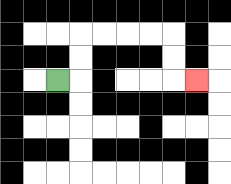{'start': '[2, 3]', 'end': '[8, 3]', 'path_directions': 'R,U,U,R,R,R,R,D,D,R', 'path_coordinates': '[[2, 3], [3, 3], [3, 2], [3, 1], [4, 1], [5, 1], [6, 1], [7, 1], [7, 2], [7, 3], [8, 3]]'}